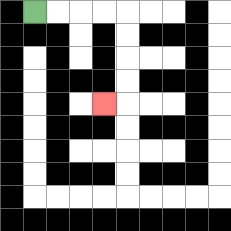{'start': '[1, 0]', 'end': '[4, 4]', 'path_directions': 'R,R,R,R,D,D,D,D,L', 'path_coordinates': '[[1, 0], [2, 0], [3, 0], [4, 0], [5, 0], [5, 1], [5, 2], [5, 3], [5, 4], [4, 4]]'}